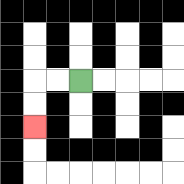{'start': '[3, 3]', 'end': '[1, 5]', 'path_directions': 'L,L,D,D', 'path_coordinates': '[[3, 3], [2, 3], [1, 3], [1, 4], [1, 5]]'}